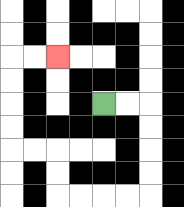{'start': '[4, 4]', 'end': '[2, 2]', 'path_directions': 'R,R,D,D,D,D,L,L,L,L,U,U,L,L,U,U,U,U,R,R', 'path_coordinates': '[[4, 4], [5, 4], [6, 4], [6, 5], [6, 6], [6, 7], [6, 8], [5, 8], [4, 8], [3, 8], [2, 8], [2, 7], [2, 6], [1, 6], [0, 6], [0, 5], [0, 4], [0, 3], [0, 2], [1, 2], [2, 2]]'}